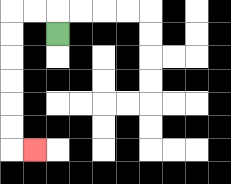{'start': '[2, 1]', 'end': '[1, 6]', 'path_directions': 'U,L,L,D,D,D,D,D,D,R', 'path_coordinates': '[[2, 1], [2, 0], [1, 0], [0, 0], [0, 1], [0, 2], [0, 3], [0, 4], [0, 5], [0, 6], [1, 6]]'}